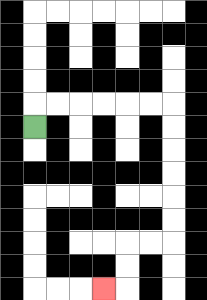{'start': '[1, 5]', 'end': '[4, 12]', 'path_directions': 'U,R,R,R,R,R,R,D,D,D,D,D,D,L,L,D,D,L', 'path_coordinates': '[[1, 5], [1, 4], [2, 4], [3, 4], [4, 4], [5, 4], [6, 4], [7, 4], [7, 5], [7, 6], [7, 7], [7, 8], [7, 9], [7, 10], [6, 10], [5, 10], [5, 11], [5, 12], [4, 12]]'}